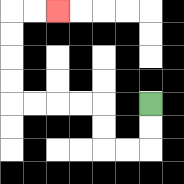{'start': '[6, 4]', 'end': '[2, 0]', 'path_directions': 'D,D,L,L,U,U,L,L,L,L,U,U,U,U,R,R', 'path_coordinates': '[[6, 4], [6, 5], [6, 6], [5, 6], [4, 6], [4, 5], [4, 4], [3, 4], [2, 4], [1, 4], [0, 4], [0, 3], [0, 2], [0, 1], [0, 0], [1, 0], [2, 0]]'}